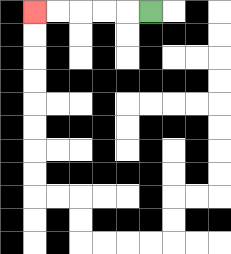{'start': '[6, 0]', 'end': '[1, 0]', 'path_directions': 'L,L,L,L,L', 'path_coordinates': '[[6, 0], [5, 0], [4, 0], [3, 0], [2, 0], [1, 0]]'}